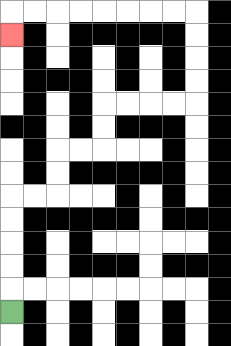{'start': '[0, 13]', 'end': '[0, 1]', 'path_directions': 'U,U,U,U,U,R,R,U,U,R,R,U,U,R,R,R,R,U,U,U,U,L,L,L,L,L,L,L,L,D', 'path_coordinates': '[[0, 13], [0, 12], [0, 11], [0, 10], [0, 9], [0, 8], [1, 8], [2, 8], [2, 7], [2, 6], [3, 6], [4, 6], [4, 5], [4, 4], [5, 4], [6, 4], [7, 4], [8, 4], [8, 3], [8, 2], [8, 1], [8, 0], [7, 0], [6, 0], [5, 0], [4, 0], [3, 0], [2, 0], [1, 0], [0, 0], [0, 1]]'}